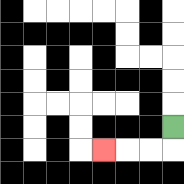{'start': '[7, 5]', 'end': '[4, 6]', 'path_directions': 'D,L,L,L', 'path_coordinates': '[[7, 5], [7, 6], [6, 6], [5, 6], [4, 6]]'}